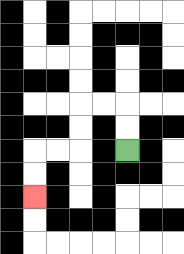{'start': '[5, 6]', 'end': '[1, 8]', 'path_directions': 'U,U,L,L,D,D,L,L,D,D', 'path_coordinates': '[[5, 6], [5, 5], [5, 4], [4, 4], [3, 4], [3, 5], [3, 6], [2, 6], [1, 6], [1, 7], [1, 8]]'}